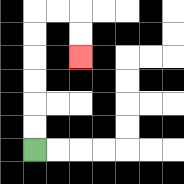{'start': '[1, 6]', 'end': '[3, 2]', 'path_directions': 'U,U,U,U,U,U,R,R,D,D', 'path_coordinates': '[[1, 6], [1, 5], [1, 4], [1, 3], [1, 2], [1, 1], [1, 0], [2, 0], [3, 0], [3, 1], [3, 2]]'}